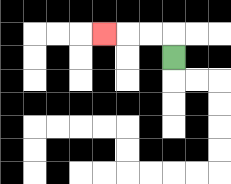{'start': '[7, 2]', 'end': '[4, 1]', 'path_directions': 'U,L,L,L', 'path_coordinates': '[[7, 2], [7, 1], [6, 1], [5, 1], [4, 1]]'}